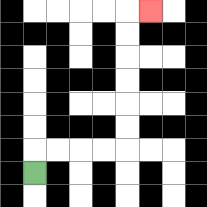{'start': '[1, 7]', 'end': '[6, 0]', 'path_directions': 'U,R,R,R,R,U,U,U,U,U,U,R', 'path_coordinates': '[[1, 7], [1, 6], [2, 6], [3, 6], [4, 6], [5, 6], [5, 5], [5, 4], [5, 3], [5, 2], [5, 1], [5, 0], [6, 0]]'}